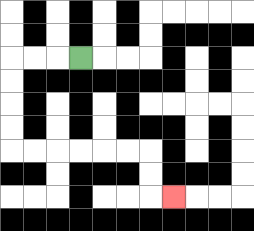{'start': '[3, 2]', 'end': '[7, 8]', 'path_directions': 'L,L,L,D,D,D,D,R,R,R,R,R,R,D,D,R', 'path_coordinates': '[[3, 2], [2, 2], [1, 2], [0, 2], [0, 3], [0, 4], [0, 5], [0, 6], [1, 6], [2, 6], [3, 6], [4, 6], [5, 6], [6, 6], [6, 7], [6, 8], [7, 8]]'}